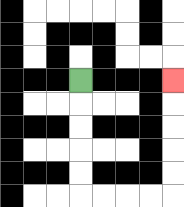{'start': '[3, 3]', 'end': '[7, 3]', 'path_directions': 'D,D,D,D,D,R,R,R,R,U,U,U,U,U', 'path_coordinates': '[[3, 3], [3, 4], [3, 5], [3, 6], [3, 7], [3, 8], [4, 8], [5, 8], [6, 8], [7, 8], [7, 7], [7, 6], [7, 5], [7, 4], [7, 3]]'}